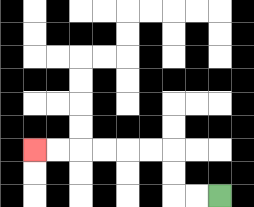{'start': '[9, 8]', 'end': '[1, 6]', 'path_directions': 'L,L,U,U,L,L,L,L,L,L', 'path_coordinates': '[[9, 8], [8, 8], [7, 8], [7, 7], [7, 6], [6, 6], [5, 6], [4, 6], [3, 6], [2, 6], [1, 6]]'}